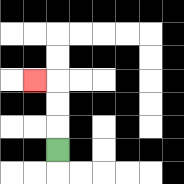{'start': '[2, 6]', 'end': '[1, 3]', 'path_directions': 'U,U,U,L', 'path_coordinates': '[[2, 6], [2, 5], [2, 4], [2, 3], [1, 3]]'}